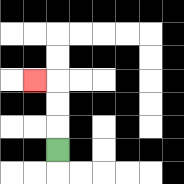{'start': '[2, 6]', 'end': '[1, 3]', 'path_directions': 'U,U,U,L', 'path_coordinates': '[[2, 6], [2, 5], [2, 4], [2, 3], [1, 3]]'}